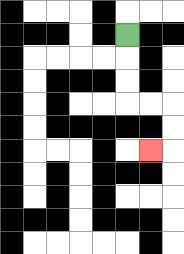{'start': '[5, 1]', 'end': '[6, 6]', 'path_directions': 'D,D,D,R,R,D,D,L', 'path_coordinates': '[[5, 1], [5, 2], [5, 3], [5, 4], [6, 4], [7, 4], [7, 5], [7, 6], [6, 6]]'}